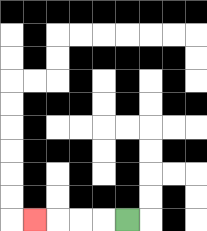{'start': '[5, 9]', 'end': '[1, 9]', 'path_directions': 'L,L,L,L', 'path_coordinates': '[[5, 9], [4, 9], [3, 9], [2, 9], [1, 9]]'}